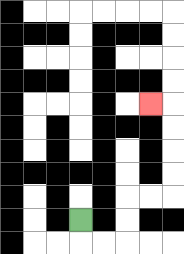{'start': '[3, 9]', 'end': '[6, 4]', 'path_directions': 'D,R,R,U,U,R,R,U,U,U,U,L', 'path_coordinates': '[[3, 9], [3, 10], [4, 10], [5, 10], [5, 9], [5, 8], [6, 8], [7, 8], [7, 7], [7, 6], [7, 5], [7, 4], [6, 4]]'}